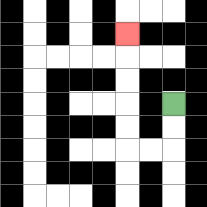{'start': '[7, 4]', 'end': '[5, 1]', 'path_directions': 'D,D,L,L,U,U,U,U,U', 'path_coordinates': '[[7, 4], [7, 5], [7, 6], [6, 6], [5, 6], [5, 5], [5, 4], [5, 3], [5, 2], [5, 1]]'}